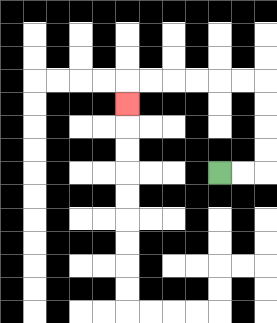{'start': '[9, 7]', 'end': '[5, 4]', 'path_directions': 'R,R,U,U,U,U,L,L,L,L,L,L,D', 'path_coordinates': '[[9, 7], [10, 7], [11, 7], [11, 6], [11, 5], [11, 4], [11, 3], [10, 3], [9, 3], [8, 3], [7, 3], [6, 3], [5, 3], [5, 4]]'}